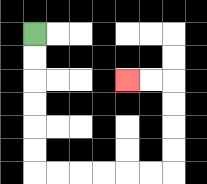{'start': '[1, 1]', 'end': '[5, 3]', 'path_directions': 'D,D,D,D,D,D,R,R,R,R,R,R,U,U,U,U,L,L', 'path_coordinates': '[[1, 1], [1, 2], [1, 3], [1, 4], [1, 5], [1, 6], [1, 7], [2, 7], [3, 7], [4, 7], [5, 7], [6, 7], [7, 7], [7, 6], [7, 5], [7, 4], [7, 3], [6, 3], [5, 3]]'}